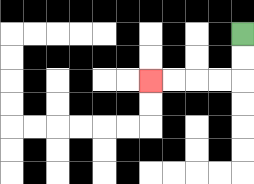{'start': '[10, 1]', 'end': '[6, 3]', 'path_directions': 'D,D,L,L,L,L', 'path_coordinates': '[[10, 1], [10, 2], [10, 3], [9, 3], [8, 3], [7, 3], [6, 3]]'}